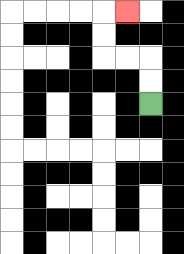{'start': '[6, 4]', 'end': '[5, 0]', 'path_directions': 'U,U,L,L,U,U,R', 'path_coordinates': '[[6, 4], [6, 3], [6, 2], [5, 2], [4, 2], [4, 1], [4, 0], [5, 0]]'}